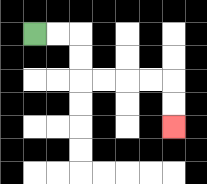{'start': '[1, 1]', 'end': '[7, 5]', 'path_directions': 'R,R,D,D,R,R,R,R,D,D', 'path_coordinates': '[[1, 1], [2, 1], [3, 1], [3, 2], [3, 3], [4, 3], [5, 3], [6, 3], [7, 3], [7, 4], [7, 5]]'}